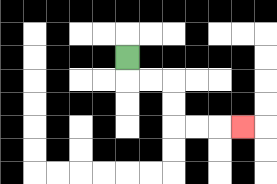{'start': '[5, 2]', 'end': '[10, 5]', 'path_directions': 'D,R,R,D,D,R,R,R', 'path_coordinates': '[[5, 2], [5, 3], [6, 3], [7, 3], [7, 4], [7, 5], [8, 5], [9, 5], [10, 5]]'}